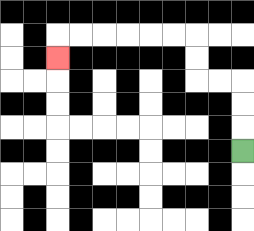{'start': '[10, 6]', 'end': '[2, 2]', 'path_directions': 'U,U,U,L,L,U,U,L,L,L,L,L,L,D', 'path_coordinates': '[[10, 6], [10, 5], [10, 4], [10, 3], [9, 3], [8, 3], [8, 2], [8, 1], [7, 1], [6, 1], [5, 1], [4, 1], [3, 1], [2, 1], [2, 2]]'}